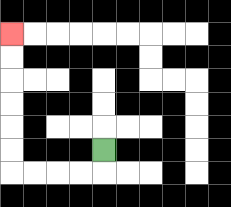{'start': '[4, 6]', 'end': '[0, 1]', 'path_directions': 'D,L,L,L,L,U,U,U,U,U,U', 'path_coordinates': '[[4, 6], [4, 7], [3, 7], [2, 7], [1, 7], [0, 7], [0, 6], [0, 5], [0, 4], [0, 3], [0, 2], [0, 1]]'}